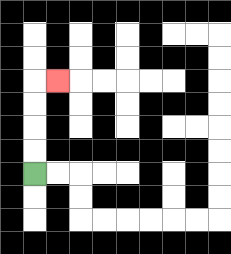{'start': '[1, 7]', 'end': '[2, 3]', 'path_directions': 'U,U,U,U,R', 'path_coordinates': '[[1, 7], [1, 6], [1, 5], [1, 4], [1, 3], [2, 3]]'}